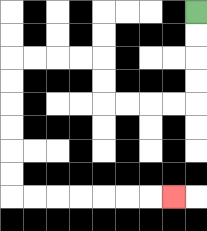{'start': '[8, 0]', 'end': '[7, 8]', 'path_directions': 'D,D,D,D,L,L,L,L,U,U,L,L,L,L,D,D,D,D,D,D,R,R,R,R,R,R,R', 'path_coordinates': '[[8, 0], [8, 1], [8, 2], [8, 3], [8, 4], [7, 4], [6, 4], [5, 4], [4, 4], [4, 3], [4, 2], [3, 2], [2, 2], [1, 2], [0, 2], [0, 3], [0, 4], [0, 5], [0, 6], [0, 7], [0, 8], [1, 8], [2, 8], [3, 8], [4, 8], [5, 8], [6, 8], [7, 8]]'}